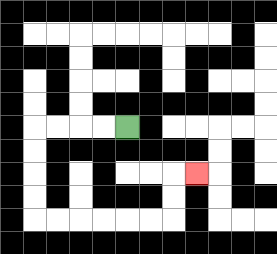{'start': '[5, 5]', 'end': '[8, 7]', 'path_directions': 'L,L,L,L,D,D,D,D,R,R,R,R,R,R,U,U,R', 'path_coordinates': '[[5, 5], [4, 5], [3, 5], [2, 5], [1, 5], [1, 6], [1, 7], [1, 8], [1, 9], [2, 9], [3, 9], [4, 9], [5, 9], [6, 9], [7, 9], [7, 8], [7, 7], [8, 7]]'}